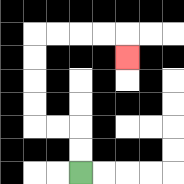{'start': '[3, 7]', 'end': '[5, 2]', 'path_directions': 'U,U,L,L,U,U,U,U,R,R,R,R,D', 'path_coordinates': '[[3, 7], [3, 6], [3, 5], [2, 5], [1, 5], [1, 4], [1, 3], [1, 2], [1, 1], [2, 1], [3, 1], [4, 1], [5, 1], [5, 2]]'}